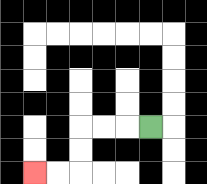{'start': '[6, 5]', 'end': '[1, 7]', 'path_directions': 'L,L,L,D,D,L,L', 'path_coordinates': '[[6, 5], [5, 5], [4, 5], [3, 5], [3, 6], [3, 7], [2, 7], [1, 7]]'}